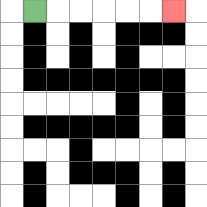{'start': '[1, 0]', 'end': '[7, 0]', 'path_directions': 'R,R,R,R,R,R', 'path_coordinates': '[[1, 0], [2, 0], [3, 0], [4, 0], [5, 0], [6, 0], [7, 0]]'}